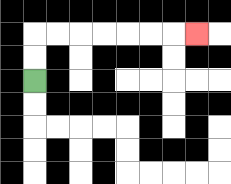{'start': '[1, 3]', 'end': '[8, 1]', 'path_directions': 'U,U,R,R,R,R,R,R,R', 'path_coordinates': '[[1, 3], [1, 2], [1, 1], [2, 1], [3, 1], [4, 1], [5, 1], [6, 1], [7, 1], [8, 1]]'}